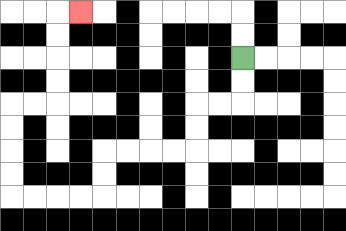{'start': '[10, 2]', 'end': '[3, 0]', 'path_directions': 'D,D,L,L,D,D,L,L,L,L,D,D,L,L,L,L,U,U,U,U,R,R,U,U,U,U,R', 'path_coordinates': '[[10, 2], [10, 3], [10, 4], [9, 4], [8, 4], [8, 5], [8, 6], [7, 6], [6, 6], [5, 6], [4, 6], [4, 7], [4, 8], [3, 8], [2, 8], [1, 8], [0, 8], [0, 7], [0, 6], [0, 5], [0, 4], [1, 4], [2, 4], [2, 3], [2, 2], [2, 1], [2, 0], [3, 0]]'}